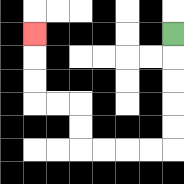{'start': '[7, 1]', 'end': '[1, 1]', 'path_directions': 'D,D,D,D,D,L,L,L,L,U,U,L,L,U,U,U', 'path_coordinates': '[[7, 1], [7, 2], [7, 3], [7, 4], [7, 5], [7, 6], [6, 6], [5, 6], [4, 6], [3, 6], [3, 5], [3, 4], [2, 4], [1, 4], [1, 3], [1, 2], [1, 1]]'}